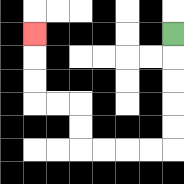{'start': '[7, 1]', 'end': '[1, 1]', 'path_directions': 'D,D,D,D,D,L,L,L,L,U,U,L,L,U,U,U', 'path_coordinates': '[[7, 1], [7, 2], [7, 3], [7, 4], [7, 5], [7, 6], [6, 6], [5, 6], [4, 6], [3, 6], [3, 5], [3, 4], [2, 4], [1, 4], [1, 3], [1, 2], [1, 1]]'}